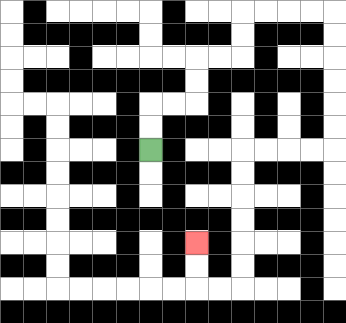{'start': '[6, 6]', 'end': '[8, 10]', 'path_directions': 'U,U,R,R,U,U,R,R,U,U,R,R,R,R,D,D,D,D,D,D,L,L,L,L,D,D,D,D,D,D,L,L,U,U', 'path_coordinates': '[[6, 6], [6, 5], [6, 4], [7, 4], [8, 4], [8, 3], [8, 2], [9, 2], [10, 2], [10, 1], [10, 0], [11, 0], [12, 0], [13, 0], [14, 0], [14, 1], [14, 2], [14, 3], [14, 4], [14, 5], [14, 6], [13, 6], [12, 6], [11, 6], [10, 6], [10, 7], [10, 8], [10, 9], [10, 10], [10, 11], [10, 12], [9, 12], [8, 12], [8, 11], [8, 10]]'}